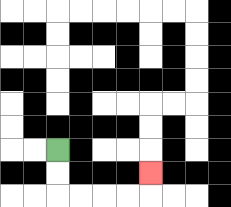{'start': '[2, 6]', 'end': '[6, 7]', 'path_directions': 'D,D,R,R,R,R,U', 'path_coordinates': '[[2, 6], [2, 7], [2, 8], [3, 8], [4, 8], [5, 8], [6, 8], [6, 7]]'}